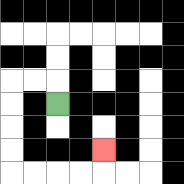{'start': '[2, 4]', 'end': '[4, 6]', 'path_directions': 'U,L,L,D,D,D,D,R,R,R,R,U', 'path_coordinates': '[[2, 4], [2, 3], [1, 3], [0, 3], [0, 4], [0, 5], [0, 6], [0, 7], [1, 7], [2, 7], [3, 7], [4, 7], [4, 6]]'}